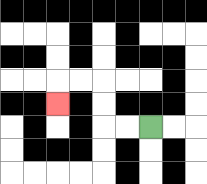{'start': '[6, 5]', 'end': '[2, 4]', 'path_directions': 'L,L,U,U,L,L,D', 'path_coordinates': '[[6, 5], [5, 5], [4, 5], [4, 4], [4, 3], [3, 3], [2, 3], [2, 4]]'}